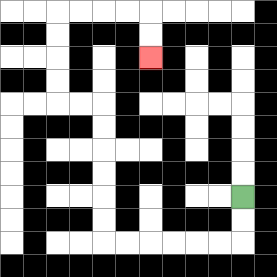{'start': '[10, 8]', 'end': '[6, 2]', 'path_directions': 'D,D,L,L,L,L,L,L,U,U,U,U,U,U,L,L,U,U,U,U,R,R,R,R,D,D', 'path_coordinates': '[[10, 8], [10, 9], [10, 10], [9, 10], [8, 10], [7, 10], [6, 10], [5, 10], [4, 10], [4, 9], [4, 8], [4, 7], [4, 6], [4, 5], [4, 4], [3, 4], [2, 4], [2, 3], [2, 2], [2, 1], [2, 0], [3, 0], [4, 0], [5, 0], [6, 0], [6, 1], [6, 2]]'}